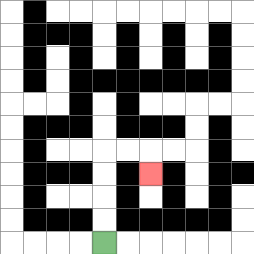{'start': '[4, 10]', 'end': '[6, 7]', 'path_directions': 'U,U,U,U,R,R,D', 'path_coordinates': '[[4, 10], [4, 9], [4, 8], [4, 7], [4, 6], [5, 6], [6, 6], [6, 7]]'}